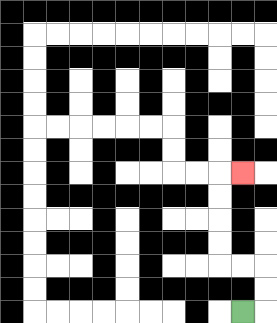{'start': '[10, 13]', 'end': '[10, 7]', 'path_directions': 'R,U,U,L,L,U,U,U,U,R', 'path_coordinates': '[[10, 13], [11, 13], [11, 12], [11, 11], [10, 11], [9, 11], [9, 10], [9, 9], [9, 8], [9, 7], [10, 7]]'}